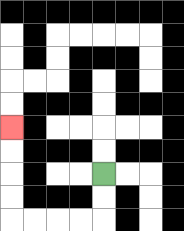{'start': '[4, 7]', 'end': '[0, 5]', 'path_directions': 'D,D,L,L,L,L,U,U,U,U', 'path_coordinates': '[[4, 7], [4, 8], [4, 9], [3, 9], [2, 9], [1, 9], [0, 9], [0, 8], [0, 7], [0, 6], [0, 5]]'}